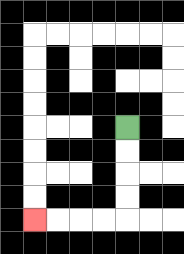{'start': '[5, 5]', 'end': '[1, 9]', 'path_directions': 'D,D,D,D,L,L,L,L', 'path_coordinates': '[[5, 5], [5, 6], [5, 7], [5, 8], [5, 9], [4, 9], [3, 9], [2, 9], [1, 9]]'}